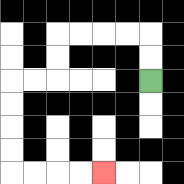{'start': '[6, 3]', 'end': '[4, 7]', 'path_directions': 'U,U,L,L,L,L,D,D,L,L,D,D,D,D,R,R,R,R', 'path_coordinates': '[[6, 3], [6, 2], [6, 1], [5, 1], [4, 1], [3, 1], [2, 1], [2, 2], [2, 3], [1, 3], [0, 3], [0, 4], [0, 5], [0, 6], [0, 7], [1, 7], [2, 7], [3, 7], [4, 7]]'}